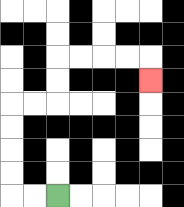{'start': '[2, 8]', 'end': '[6, 3]', 'path_directions': 'L,L,U,U,U,U,R,R,U,U,R,R,R,R,D', 'path_coordinates': '[[2, 8], [1, 8], [0, 8], [0, 7], [0, 6], [0, 5], [0, 4], [1, 4], [2, 4], [2, 3], [2, 2], [3, 2], [4, 2], [5, 2], [6, 2], [6, 3]]'}